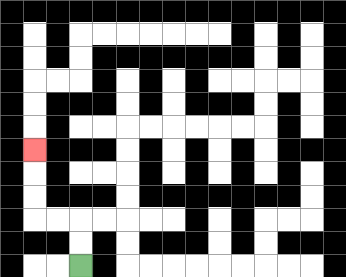{'start': '[3, 11]', 'end': '[1, 6]', 'path_directions': 'U,U,L,L,U,U,U', 'path_coordinates': '[[3, 11], [3, 10], [3, 9], [2, 9], [1, 9], [1, 8], [1, 7], [1, 6]]'}